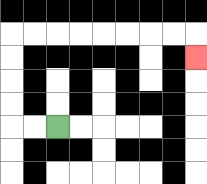{'start': '[2, 5]', 'end': '[8, 2]', 'path_directions': 'L,L,U,U,U,U,R,R,R,R,R,R,R,R,D', 'path_coordinates': '[[2, 5], [1, 5], [0, 5], [0, 4], [0, 3], [0, 2], [0, 1], [1, 1], [2, 1], [3, 1], [4, 1], [5, 1], [6, 1], [7, 1], [8, 1], [8, 2]]'}